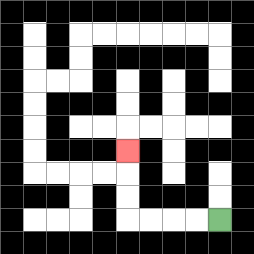{'start': '[9, 9]', 'end': '[5, 6]', 'path_directions': 'L,L,L,L,U,U,U', 'path_coordinates': '[[9, 9], [8, 9], [7, 9], [6, 9], [5, 9], [5, 8], [5, 7], [5, 6]]'}